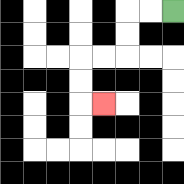{'start': '[7, 0]', 'end': '[4, 4]', 'path_directions': 'L,L,D,D,L,L,D,D,R', 'path_coordinates': '[[7, 0], [6, 0], [5, 0], [5, 1], [5, 2], [4, 2], [3, 2], [3, 3], [3, 4], [4, 4]]'}